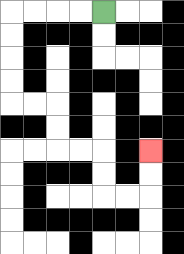{'start': '[4, 0]', 'end': '[6, 6]', 'path_directions': 'L,L,L,L,D,D,D,D,R,R,D,D,R,R,D,D,R,R,U,U', 'path_coordinates': '[[4, 0], [3, 0], [2, 0], [1, 0], [0, 0], [0, 1], [0, 2], [0, 3], [0, 4], [1, 4], [2, 4], [2, 5], [2, 6], [3, 6], [4, 6], [4, 7], [4, 8], [5, 8], [6, 8], [6, 7], [6, 6]]'}